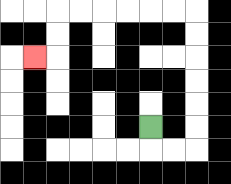{'start': '[6, 5]', 'end': '[1, 2]', 'path_directions': 'D,R,R,U,U,U,U,U,U,L,L,L,L,L,L,D,D,L', 'path_coordinates': '[[6, 5], [6, 6], [7, 6], [8, 6], [8, 5], [8, 4], [8, 3], [8, 2], [8, 1], [8, 0], [7, 0], [6, 0], [5, 0], [4, 0], [3, 0], [2, 0], [2, 1], [2, 2], [1, 2]]'}